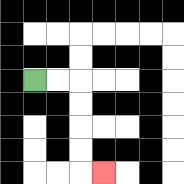{'start': '[1, 3]', 'end': '[4, 7]', 'path_directions': 'R,R,D,D,D,D,R', 'path_coordinates': '[[1, 3], [2, 3], [3, 3], [3, 4], [3, 5], [3, 6], [3, 7], [4, 7]]'}